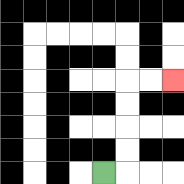{'start': '[4, 7]', 'end': '[7, 3]', 'path_directions': 'R,U,U,U,U,R,R', 'path_coordinates': '[[4, 7], [5, 7], [5, 6], [5, 5], [5, 4], [5, 3], [6, 3], [7, 3]]'}